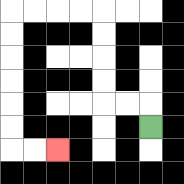{'start': '[6, 5]', 'end': '[2, 6]', 'path_directions': 'U,L,L,U,U,U,U,L,L,L,L,D,D,D,D,D,D,R,R', 'path_coordinates': '[[6, 5], [6, 4], [5, 4], [4, 4], [4, 3], [4, 2], [4, 1], [4, 0], [3, 0], [2, 0], [1, 0], [0, 0], [0, 1], [0, 2], [0, 3], [0, 4], [0, 5], [0, 6], [1, 6], [2, 6]]'}